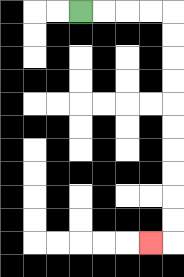{'start': '[3, 0]', 'end': '[6, 10]', 'path_directions': 'R,R,R,R,D,D,D,D,D,D,D,D,D,D,L', 'path_coordinates': '[[3, 0], [4, 0], [5, 0], [6, 0], [7, 0], [7, 1], [7, 2], [7, 3], [7, 4], [7, 5], [7, 6], [7, 7], [7, 8], [7, 9], [7, 10], [6, 10]]'}